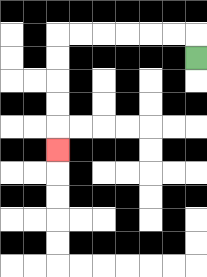{'start': '[8, 2]', 'end': '[2, 6]', 'path_directions': 'U,L,L,L,L,L,L,D,D,D,D,D', 'path_coordinates': '[[8, 2], [8, 1], [7, 1], [6, 1], [5, 1], [4, 1], [3, 1], [2, 1], [2, 2], [2, 3], [2, 4], [2, 5], [2, 6]]'}